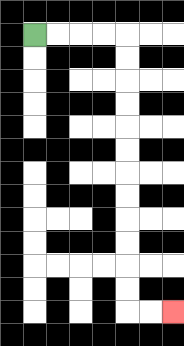{'start': '[1, 1]', 'end': '[7, 13]', 'path_directions': 'R,R,R,R,D,D,D,D,D,D,D,D,D,D,D,D,R,R', 'path_coordinates': '[[1, 1], [2, 1], [3, 1], [4, 1], [5, 1], [5, 2], [5, 3], [5, 4], [5, 5], [5, 6], [5, 7], [5, 8], [5, 9], [5, 10], [5, 11], [5, 12], [5, 13], [6, 13], [7, 13]]'}